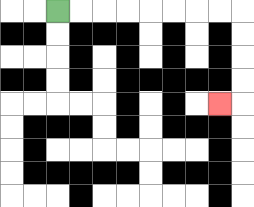{'start': '[2, 0]', 'end': '[9, 4]', 'path_directions': 'R,R,R,R,R,R,R,R,D,D,D,D,L', 'path_coordinates': '[[2, 0], [3, 0], [4, 0], [5, 0], [6, 0], [7, 0], [8, 0], [9, 0], [10, 0], [10, 1], [10, 2], [10, 3], [10, 4], [9, 4]]'}